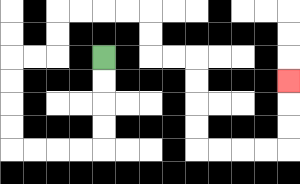{'start': '[4, 2]', 'end': '[12, 3]', 'path_directions': 'D,D,D,D,L,L,L,L,U,U,U,U,R,R,U,U,R,R,R,R,D,D,R,R,D,D,D,D,R,R,R,R,U,U,U', 'path_coordinates': '[[4, 2], [4, 3], [4, 4], [4, 5], [4, 6], [3, 6], [2, 6], [1, 6], [0, 6], [0, 5], [0, 4], [0, 3], [0, 2], [1, 2], [2, 2], [2, 1], [2, 0], [3, 0], [4, 0], [5, 0], [6, 0], [6, 1], [6, 2], [7, 2], [8, 2], [8, 3], [8, 4], [8, 5], [8, 6], [9, 6], [10, 6], [11, 6], [12, 6], [12, 5], [12, 4], [12, 3]]'}